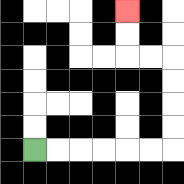{'start': '[1, 6]', 'end': '[5, 0]', 'path_directions': 'R,R,R,R,R,R,U,U,U,U,L,L,U,U', 'path_coordinates': '[[1, 6], [2, 6], [3, 6], [4, 6], [5, 6], [6, 6], [7, 6], [7, 5], [7, 4], [7, 3], [7, 2], [6, 2], [5, 2], [5, 1], [5, 0]]'}